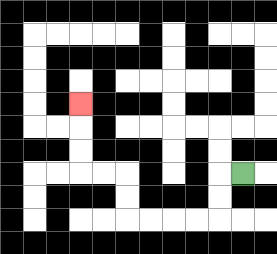{'start': '[10, 7]', 'end': '[3, 4]', 'path_directions': 'L,D,D,L,L,L,L,U,U,L,L,U,U,U', 'path_coordinates': '[[10, 7], [9, 7], [9, 8], [9, 9], [8, 9], [7, 9], [6, 9], [5, 9], [5, 8], [5, 7], [4, 7], [3, 7], [3, 6], [3, 5], [3, 4]]'}